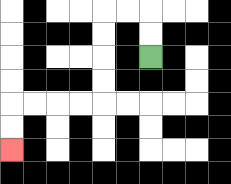{'start': '[6, 2]', 'end': '[0, 6]', 'path_directions': 'U,U,L,L,D,D,D,D,L,L,L,L,D,D', 'path_coordinates': '[[6, 2], [6, 1], [6, 0], [5, 0], [4, 0], [4, 1], [4, 2], [4, 3], [4, 4], [3, 4], [2, 4], [1, 4], [0, 4], [0, 5], [0, 6]]'}